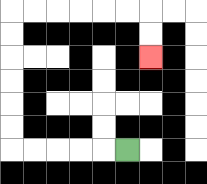{'start': '[5, 6]', 'end': '[6, 2]', 'path_directions': 'L,L,L,L,L,U,U,U,U,U,U,R,R,R,R,R,R,D,D', 'path_coordinates': '[[5, 6], [4, 6], [3, 6], [2, 6], [1, 6], [0, 6], [0, 5], [0, 4], [0, 3], [0, 2], [0, 1], [0, 0], [1, 0], [2, 0], [3, 0], [4, 0], [5, 0], [6, 0], [6, 1], [6, 2]]'}